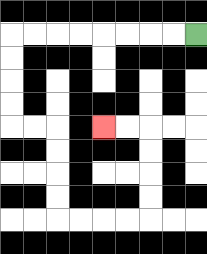{'start': '[8, 1]', 'end': '[4, 5]', 'path_directions': 'L,L,L,L,L,L,L,L,D,D,D,D,R,R,D,D,D,D,R,R,R,R,U,U,U,U,L,L', 'path_coordinates': '[[8, 1], [7, 1], [6, 1], [5, 1], [4, 1], [3, 1], [2, 1], [1, 1], [0, 1], [0, 2], [0, 3], [0, 4], [0, 5], [1, 5], [2, 5], [2, 6], [2, 7], [2, 8], [2, 9], [3, 9], [4, 9], [5, 9], [6, 9], [6, 8], [6, 7], [6, 6], [6, 5], [5, 5], [4, 5]]'}